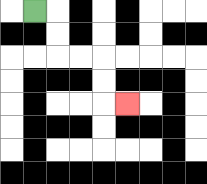{'start': '[1, 0]', 'end': '[5, 4]', 'path_directions': 'R,D,D,R,R,D,D,R', 'path_coordinates': '[[1, 0], [2, 0], [2, 1], [2, 2], [3, 2], [4, 2], [4, 3], [4, 4], [5, 4]]'}